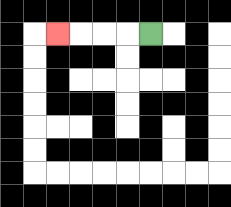{'start': '[6, 1]', 'end': '[2, 1]', 'path_directions': 'L,L,L,L', 'path_coordinates': '[[6, 1], [5, 1], [4, 1], [3, 1], [2, 1]]'}